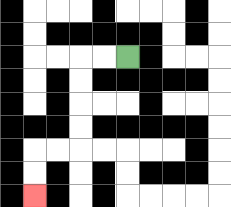{'start': '[5, 2]', 'end': '[1, 8]', 'path_directions': 'L,L,D,D,D,D,L,L,D,D', 'path_coordinates': '[[5, 2], [4, 2], [3, 2], [3, 3], [3, 4], [3, 5], [3, 6], [2, 6], [1, 6], [1, 7], [1, 8]]'}